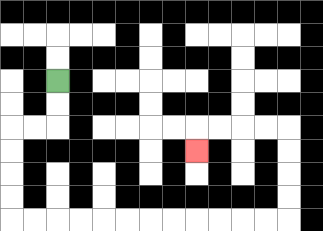{'start': '[2, 3]', 'end': '[8, 6]', 'path_directions': 'D,D,L,L,D,D,D,D,R,R,R,R,R,R,R,R,R,R,R,R,U,U,U,U,L,L,L,L,D', 'path_coordinates': '[[2, 3], [2, 4], [2, 5], [1, 5], [0, 5], [0, 6], [0, 7], [0, 8], [0, 9], [1, 9], [2, 9], [3, 9], [4, 9], [5, 9], [6, 9], [7, 9], [8, 9], [9, 9], [10, 9], [11, 9], [12, 9], [12, 8], [12, 7], [12, 6], [12, 5], [11, 5], [10, 5], [9, 5], [8, 5], [8, 6]]'}